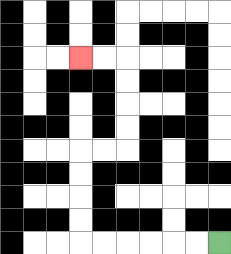{'start': '[9, 10]', 'end': '[3, 2]', 'path_directions': 'L,L,L,L,L,L,U,U,U,U,R,R,U,U,U,U,L,L', 'path_coordinates': '[[9, 10], [8, 10], [7, 10], [6, 10], [5, 10], [4, 10], [3, 10], [3, 9], [3, 8], [3, 7], [3, 6], [4, 6], [5, 6], [5, 5], [5, 4], [5, 3], [5, 2], [4, 2], [3, 2]]'}